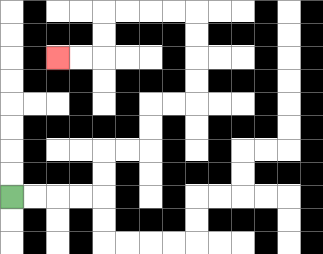{'start': '[0, 8]', 'end': '[2, 2]', 'path_directions': 'R,R,R,R,U,U,R,R,U,U,R,R,U,U,U,U,L,L,L,L,D,D,L,L', 'path_coordinates': '[[0, 8], [1, 8], [2, 8], [3, 8], [4, 8], [4, 7], [4, 6], [5, 6], [6, 6], [6, 5], [6, 4], [7, 4], [8, 4], [8, 3], [8, 2], [8, 1], [8, 0], [7, 0], [6, 0], [5, 0], [4, 0], [4, 1], [4, 2], [3, 2], [2, 2]]'}